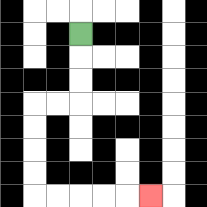{'start': '[3, 1]', 'end': '[6, 8]', 'path_directions': 'D,D,D,L,L,D,D,D,D,R,R,R,R,R', 'path_coordinates': '[[3, 1], [3, 2], [3, 3], [3, 4], [2, 4], [1, 4], [1, 5], [1, 6], [1, 7], [1, 8], [2, 8], [3, 8], [4, 8], [5, 8], [6, 8]]'}